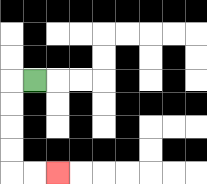{'start': '[1, 3]', 'end': '[2, 7]', 'path_directions': 'L,D,D,D,D,R,R', 'path_coordinates': '[[1, 3], [0, 3], [0, 4], [0, 5], [0, 6], [0, 7], [1, 7], [2, 7]]'}